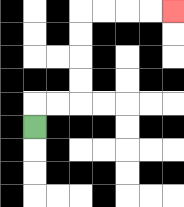{'start': '[1, 5]', 'end': '[7, 0]', 'path_directions': 'U,R,R,U,U,U,U,R,R,R,R', 'path_coordinates': '[[1, 5], [1, 4], [2, 4], [3, 4], [3, 3], [3, 2], [3, 1], [3, 0], [4, 0], [5, 0], [6, 0], [7, 0]]'}